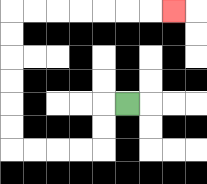{'start': '[5, 4]', 'end': '[7, 0]', 'path_directions': 'L,D,D,L,L,L,L,U,U,U,U,U,U,R,R,R,R,R,R,R', 'path_coordinates': '[[5, 4], [4, 4], [4, 5], [4, 6], [3, 6], [2, 6], [1, 6], [0, 6], [0, 5], [0, 4], [0, 3], [0, 2], [0, 1], [0, 0], [1, 0], [2, 0], [3, 0], [4, 0], [5, 0], [6, 0], [7, 0]]'}